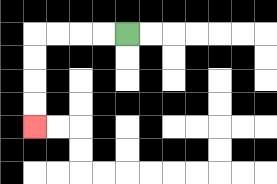{'start': '[5, 1]', 'end': '[1, 5]', 'path_directions': 'L,L,L,L,D,D,D,D', 'path_coordinates': '[[5, 1], [4, 1], [3, 1], [2, 1], [1, 1], [1, 2], [1, 3], [1, 4], [1, 5]]'}